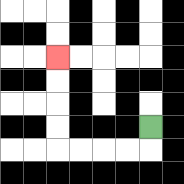{'start': '[6, 5]', 'end': '[2, 2]', 'path_directions': 'D,L,L,L,L,U,U,U,U', 'path_coordinates': '[[6, 5], [6, 6], [5, 6], [4, 6], [3, 6], [2, 6], [2, 5], [2, 4], [2, 3], [2, 2]]'}